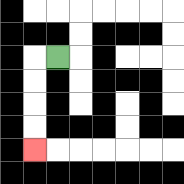{'start': '[2, 2]', 'end': '[1, 6]', 'path_directions': 'L,D,D,D,D', 'path_coordinates': '[[2, 2], [1, 2], [1, 3], [1, 4], [1, 5], [1, 6]]'}